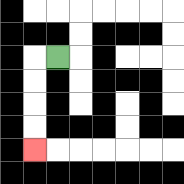{'start': '[2, 2]', 'end': '[1, 6]', 'path_directions': 'L,D,D,D,D', 'path_coordinates': '[[2, 2], [1, 2], [1, 3], [1, 4], [1, 5], [1, 6]]'}